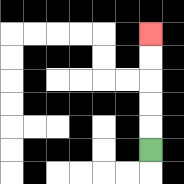{'start': '[6, 6]', 'end': '[6, 1]', 'path_directions': 'U,U,U,U,U', 'path_coordinates': '[[6, 6], [6, 5], [6, 4], [6, 3], [6, 2], [6, 1]]'}